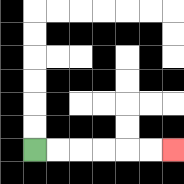{'start': '[1, 6]', 'end': '[7, 6]', 'path_directions': 'R,R,R,R,R,R', 'path_coordinates': '[[1, 6], [2, 6], [3, 6], [4, 6], [5, 6], [6, 6], [7, 6]]'}